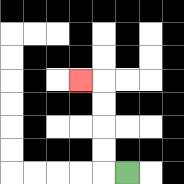{'start': '[5, 7]', 'end': '[3, 3]', 'path_directions': 'L,U,U,U,U,L', 'path_coordinates': '[[5, 7], [4, 7], [4, 6], [4, 5], [4, 4], [4, 3], [3, 3]]'}